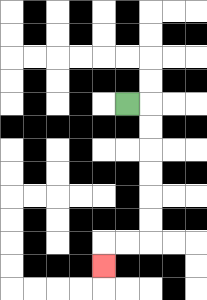{'start': '[5, 4]', 'end': '[4, 11]', 'path_directions': 'R,D,D,D,D,D,D,L,L,D', 'path_coordinates': '[[5, 4], [6, 4], [6, 5], [6, 6], [6, 7], [6, 8], [6, 9], [6, 10], [5, 10], [4, 10], [4, 11]]'}